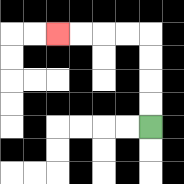{'start': '[6, 5]', 'end': '[2, 1]', 'path_directions': 'U,U,U,U,L,L,L,L', 'path_coordinates': '[[6, 5], [6, 4], [6, 3], [6, 2], [6, 1], [5, 1], [4, 1], [3, 1], [2, 1]]'}